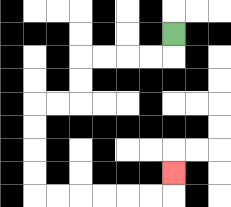{'start': '[7, 1]', 'end': '[7, 7]', 'path_directions': 'D,L,L,L,L,D,D,L,L,D,D,D,D,R,R,R,R,R,R,U', 'path_coordinates': '[[7, 1], [7, 2], [6, 2], [5, 2], [4, 2], [3, 2], [3, 3], [3, 4], [2, 4], [1, 4], [1, 5], [1, 6], [1, 7], [1, 8], [2, 8], [3, 8], [4, 8], [5, 8], [6, 8], [7, 8], [7, 7]]'}